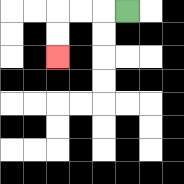{'start': '[5, 0]', 'end': '[2, 2]', 'path_directions': 'L,L,L,D,D', 'path_coordinates': '[[5, 0], [4, 0], [3, 0], [2, 0], [2, 1], [2, 2]]'}